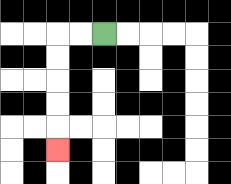{'start': '[4, 1]', 'end': '[2, 6]', 'path_directions': 'L,L,D,D,D,D,D', 'path_coordinates': '[[4, 1], [3, 1], [2, 1], [2, 2], [2, 3], [2, 4], [2, 5], [2, 6]]'}